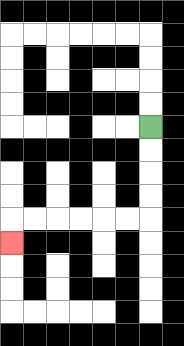{'start': '[6, 5]', 'end': '[0, 10]', 'path_directions': 'D,D,D,D,L,L,L,L,L,L,D', 'path_coordinates': '[[6, 5], [6, 6], [6, 7], [6, 8], [6, 9], [5, 9], [4, 9], [3, 9], [2, 9], [1, 9], [0, 9], [0, 10]]'}